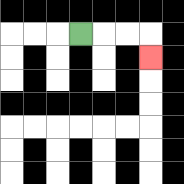{'start': '[3, 1]', 'end': '[6, 2]', 'path_directions': 'R,R,R,D', 'path_coordinates': '[[3, 1], [4, 1], [5, 1], [6, 1], [6, 2]]'}